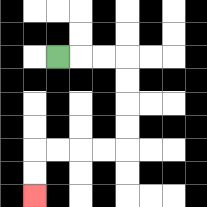{'start': '[2, 2]', 'end': '[1, 8]', 'path_directions': 'R,R,R,D,D,D,D,L,L,L,L,D,D', 'path_coordinates': '[[2, 2], [3, 2], [4, 2], [5, 2], [5, 3], [5, 4], [5, 5], [5, 6], [4, 6], [3, 6], [2, 6], [1, 6], [1, 7], [1, 8]]'}